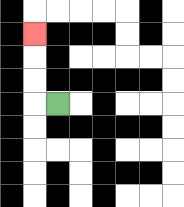{'start': '[2, 4]', 'end': '[1, 1]', 'path_directions': 'L,U,U,U', 'path_coordinates': '[[2, 4], [1, 4], [1, 3], [1, 2], [1, 1]]'}